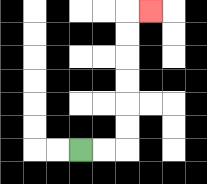{'start': '[3, 6]', 'end': '[6, 0]', 'path_directions': 'R,R,U,U,U,U,U,U,R', 'path_coordinates': '[[3, 6], [4, 6], [5, 6], [5, 5], [5, 4], [5, 3], [5, 2], [5, 1], [5, 0], [6, 0]]'}